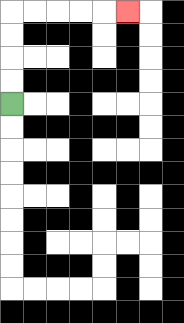{'start': '[0, 4]', 'end': '[5, 0]', 'path_directions': 'U,U,U,U,R,R,R,R,R', 'path_coordinates': '[[0, 4], [0, 3], [0, 2], [0, 1], [0, 0], [1, 0], [2, 0], [3, 0], [4, 0], [5, 0]]'}